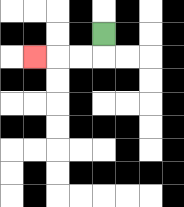{'start': '[4, 1]', 'end': '[1, 2]', 'path_directions': 'D,L,L,L', 'path_coordinates': '[[4, 1], [4, 2], [3, 2], [2, 2], [1, 2]]'}